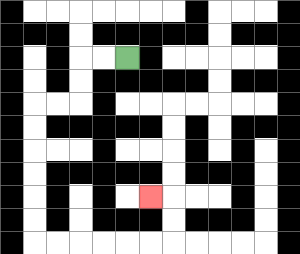{'start': '[5, 2]', 'end': '[6, 8]', 'path_directions': 'L,L,D,D,L,L,D,D,D,D,D,D,R,R,R,R,R,R,U,U,L', 'path_coordinates': '[[5, 2], [4, 2], [3, 2], [3, 3], [3, 4], [2, 4], [1, 4], [1, 5], [1, 6], [1, 7], [1, 8], [1, 9], [1, 10], [2, 10], [3, 10], [4, 10], [5, 10], [6, 10], [7, 10], [7, 9], [7, 8], [6, 8]]'}